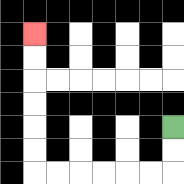{'start': '[7, 5]', 'end': '[1, 1]', 'path_directions': 'D,D,L,L,L,L,L,L,U,U,U,U,U,U', 'path_coordinates': '[[7, 5], [7, 6], [7, 7], [6, 7], [5, 7], [4, 7], [3, 7], [2, 7], [1, 7], [1, 6], [1, 5], [1, 4], [1, 3], [1, 2], [1, 1]]'}